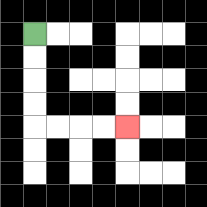{'start': '[1, 1]', 'end': '[5, 5]', 'path_directions': 'D,D,D,D,R,R,R,R', 'path_coordinates': '[[1, 1], [1, 2], [1, 3], [1, 4], [1, 5], [2, 5], [3, 5], [4, 5], [5, 5]]'}